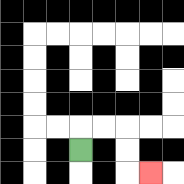{'start': '[3, 6]', 'end': '[6, 7]', 'path_directions': 'U,R,R,D,D,R', 'path_coordinates': '[[3, 6], [3, 5], [4, 5], [5, 5], [5, 6], [5, 7], [6, 7]]'}